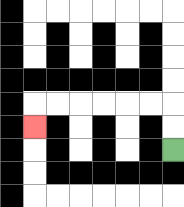{'start': '[7, 6]', 'end': '[1, 5]', 'path_directions': 'U,U,L,L,L,L,L,L,D', 'path_coordinates': '[[7, 6], [7, 5], [7, 4], [6, 4], [5, 4], [4, 4], [3, 4], [2, 4], [1, 4], [1, 5]]'}